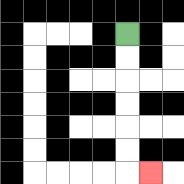{'start': '[5, 1]', 'end': '[6, 7]', 'path_directions': 'D,D,D,D,D,D,R', 'path_coordinates': '[[5, 1], [5, 2], [5, 3], [5, 4], [5, 5], [5, 6], [5, 7], [6, 7]]'}